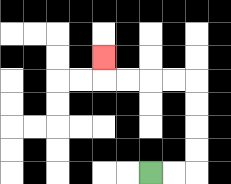{'start': '[6, 7]', 'end': '[4, 2]', 'path_directions': 'R,R,U,U,U,U,L,L,L,L,U', 'path_coordinates': '[[6, 7], [7, 7], [8, 7], [8, 6], [8, 5], [8, 4], [8, 3], [7, 3], [6, 3], [5, 3], [4, 3], [4, 2]]'}